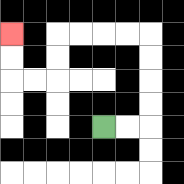{'start': '[4, 5]', 'end': '[0, 1]', 'path_directions': 'R,R,U,U,U,U,L,L,L,L,D,D,L,L,U,U', 'path_coordinates': '[[4, 5], [5, 5], [6, 5], [6, 4], [6, 3], [6, 2], [6, 1], [5, 1], [4, 1], [3, 1], [2, 1], [2, 2], [2, 3], [1, 3], [0, 3], [0, 2], [0, 1]]'}